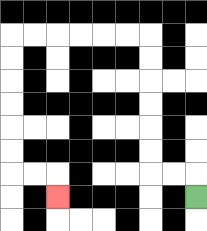{'start': '[8, 8]', 'end': '[2, 8]', 'path_directions': 'U,L,L,U,U,U,U,U,U,L,L,L,L,L,L,D,D,D,D,D,D,R,R,D', 'path_coordinates': '[[8, 8], [8, 7], [7, 7], [6, 7], [6, 6], [6, 5], [6, 4], [6, 3], [6, 2], [6, 1], [5, 1], [4, 1], [3, 1], [2, 1], [1, 1], [0, 1], [0, 2], [0, 3], [0, 4], [0, 5], [0, 6], [0, 7], [1, 7], [2, 7], [2, 8]]'}